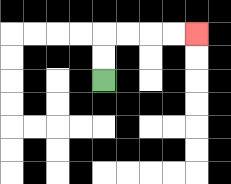{'start': '[4, 3]', 'end': '[8, 1]', 'path_directions': 'U,U,R,R,R,R', 'path_coordinates': '[[4, 3], [4, 2], [4, 1], [5, 1], [6, 1], [7, 1], [8, 1]]'}